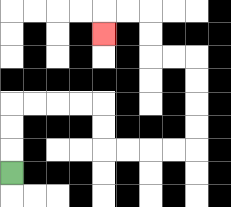{'start': '[0, 7]', 'end': '[4, 1]', 'path_directions': 'U,U,U,R,R,R,R,D,D,R,R,R,R,U,U,U,U,L,L,U,U,L,L,D', 'path_coordinates': '[[0, 7], [0, 6], [0, 5], [0, 4], [1, 4], [2, 4], [3, 4], [4, 4], [4, 5], [4, 6], [5, 6], [6, 6], [7, 6], [8, 6], [8, 5], [8, 4], [8, 3], [8, 2], [7, 2], [6, 2], [6, 1], [6, 0], [5, 0], [4, 0], [4, 1]]'}